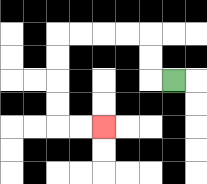{'start': '[7, 3]', 'end': '[4, 5]', 'path_directions': 'L,U,U,L,L,L,L,D,D,D,D,R,R', 'path_coordinates': '[[7, 3], [6, 3], [6, 2], [6, 1], [5, 1], [4, 1], [3, 1], [2, 1], [2, 2], [2, 3], [2, 4], [2, 5], [3, 5], [4, 5]]'}